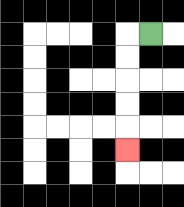{'start': '[6, 1]', 'end': '[5, 6]', 'path_directions': 'L,D,D,D,D,D', 'path_coordinates': '[[6, 1], [5, 1], [5, 2], [5, 3], [5, 4], [5, 5], [5, 6]]'}